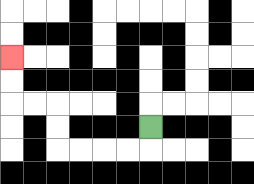{'start': '[6, 5]', 'end': '[0, 2]', 'path_directions': 'D,L,L,L,L,U,U,L,L,U,U', 'path_coordinates': '[[6, 5], [6, 6], [5, 6], [4, 6], [3, 6], [2, 6], [2, 5], [2, 4], [1, 4], [0, 4], [0, 3], [0, 2]]'}